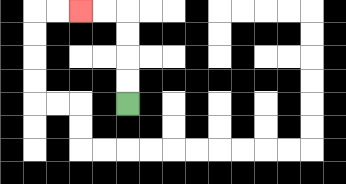{'start': '[5, 4]', 'end': '[3, 0]', 'path_directions': 'U,U,U,U,L,L', 'path_coordinates': '[[5, 4], [5, 3], [5, 2], [5, 1], [5, 0], [4, 0], [3, 0]]'}